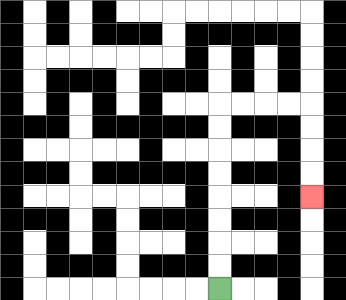{'start': '[9, 12]', 'end': '[13, 8]', 'path_directions': 'U,U,U,U,U,U,U,U,R,R,R,R,D,D,D,D', 'path_coordinates': '[[9, 12], [9, 11], [9, 10], [9, 9], [9, 8], [9, 7], [9, 6], [9, 5], [9, 4], [10, 4], [11, 4], [12, 4], [13, 4], [13, 5], [13, 6], [13, 7], [13, 8]]'}